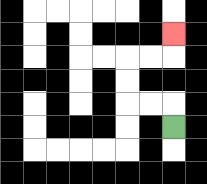{'start': '[7, 5]', 'end': '[7, 1]', 'path_directions': 'U,L,L,U,U,R,R,U', 'path_coordinates': '[[7, 5], [7, 4], [6, 4], [5, 4], [5, 3], [5, 2], [6, 2], [7, 2], [7, 1]]'}